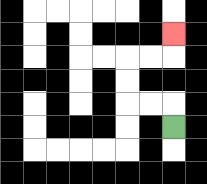{'start': '[7, 5]', 'end': '[7, 1]', 'path_directions': 'U,L,L,U,U,R,R,U', 'path_coordinates': '[[7, 5], [7, 4], [6, 4], [5, 4], [5, 3], [5, 2], [6, 2], [7, 2], [7, 1]]'}